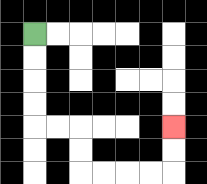{'start': '[1, 1]', 'end': '[7, 5]', 'path_directions': 'D,D,D,D,R,R,D,D,R,R,R,R,U,U', 'path_coordinates': '[[1, 1], [1, 2], [1, 3], [1, 4], [1, 5], [2, 5], [3, 5], [3, 6], [3, 7], [4, 7], [5, 7], [6, 7], [7, 7], [7, 6], [7, 5]]'}